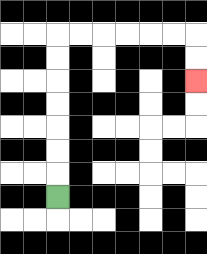{'start': '[2, 8]', 'end': '[8, 3]', 'path_directions': 'U,U,U,U,U,U,U,R,R,R,R,R,R,D,D', 'path_coordinates': '[[2, 8], [2, 7], [2, 6], [2, 5], [2, 4], [2, 3], [2, 2], [2, 1], [3, 1], [4, 1], [5, 1], [6, 1], [7, 1], [8, 1], [8, 2], [8, 3]]'}